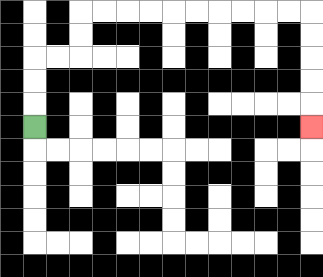{'start': '[1, 5]', 'end': '[13, 5]', 'path_directions': 'U,U,U,R,R,U,U,R,R,R,R,R,R,R,R,R,R,D,D,D,D,D', 'path_coordinates': '[[1, 5], [1, 4], [1, 3], [1, 2], [2, 2], [3, 2], [3, 1], [3, 0], [4, 0], [5, 0], [6, 0], [7, 0], [8, 0], [9, 0], [10, 0], [11, 0], [12, 0], [13, 0], [13, 1], [13, 2], [13, 3], [13, 4], [13, 5]]'}